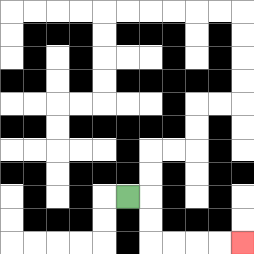{'start': '[5, 8]', 'end': '[10, 10]', 'path_directions': 'R,D,D,R,R,R,R', 'path_coordinates': '[[5, 8], [6, 8], [6, 9], [6, 10], [7, 10], [8, 10], [9, 10], [10, 10]]'}